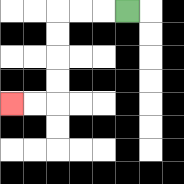{'start': '[5, 0]', 'end': '[0, 4]', 'path_directions': 'L,L,L,D,D,D,D,L,L', 'path_coordinates': '[[5, 0], [4, 0], [3, 0], [2, 0], [2, 1], [2, 2], [2, 3], [2, 4], [1, 4], [0, 4]]'}